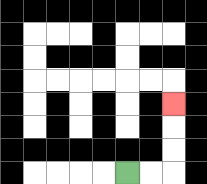{'start': '[5, 7]', 'end': '[7, 4]', 'path_directions': 'R,R,U,U,U', 'path_coordinates': '[[5, 7], [6, 7], [7, 7], [7, 6], [7, 5], [7, 4]]'}